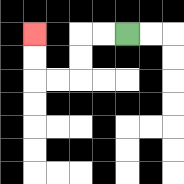{'start': '[5, 1]', 'end': '[1, 1]', 'path_directions': 'L,L,D,D,L,L,U,U', 'path_coordinates': '[[5, 1], [4, 1], [3, 1], [3, 2], [3, 3], [2, 3], [1, 3], [1, 2], [1, 1]]'}